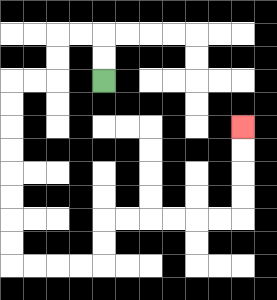{'start': '[4, 3]', 'end': '[10, 5]', 'path_directions': 'U,U,L,L,D,D,L,L,D,D,D,D,D,D,D,D,R,R,R,R,U,U,R,R,R,R,R,R,U,U,U,U', 'path_coordinates': '[[4, 3], [4, 2], [4, 1], [3, 1], [2, 1], [2, 2], [2, 3], [1, 3], [0, 3], [0, 4], [0, 5], [0, 6], [0, 7], [0, 8], [0, 9], [0, 10], [0, 11], [1, 11], [2, 11], [3, 11], [4, 11], [4, 10], [4, 9], [5, 9], [6, 9], [7, 9], [8, 9], [9, 9], [10, 9], [10, 8], [10, 7], [10, 6], [10, 5]]'}